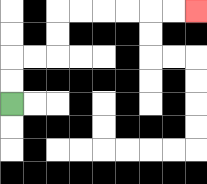{'start': '[0, 4]', 'end': '[8, 0]', 'path_directions': 'U,U,R,R,U,U,R,R,R,R,R,R', 'path_coordinates': '[[0, 4], [0, 3], [0, 2], [1, 2], [2, 2], [2, 1], [2, 0], [3, 0], [4, 0], [5, 0], [6, 0], [7, 0], [8, 0]]'}